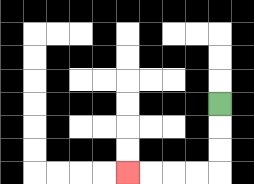{'start': '[9, 4]', 'end': '[5, 7]', 'path_directions': 'D,D,D,L,L,L,L', 'path_coordinates': '[[9, 4], [9, 5], [9, 6], [9, 7], [8, 7], [7, 7], [6, 7], [5, 7]]'}